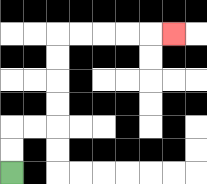{'start': '[0, 7]', 'end': '[7, 1]', 'path_directions': 'U,U,R,R,U,U,U,U,R,R,R,R,R', 'path_coordinates': '[[0, 7], [0, 6], [0, 5], [1, 5], [2, 5], [2, 4], [2, 3], [2, 2], [2, 1], [3, 1], [4, 1], [5, 1], [6, 1], [7, 1]]'}